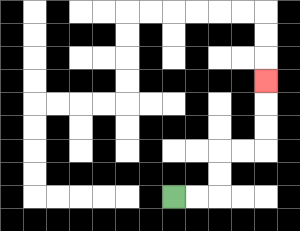{'start': '[7, 8]', 'end': '[11, 3]', 'path_directions': 'R,R,U,U,R,R,U,U,U', 'path_coordinates': '[[7, 8], [8, 8], [9, 8], [9, 7], [9, 6], [10, 6], [11, 6], [11, 5], [11, 4], [11, 3]]'}